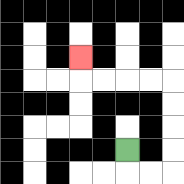{'start': '[5, 6]', 'end': '[3, 2]', 'path_directions': 'D,R,R,U,U,U,U,L,L,L,L,U', 'path_coordinates': '[[5, 6], [5, 7], [6, 7], [7, 7], [7, 6], [7, 5], [7, 4], [7, 3], [6, 3], [5, 3], [4, 3], [3, 3], [3, 2]]'}